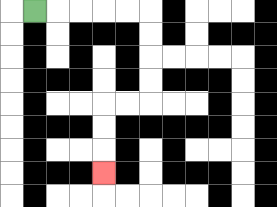{'start': '[1, 0]', 'end': '[4, 7]', 'path_directions': 'R,R,R,R,R,D,D,D,D,L,L,D,D,D', 'path_coordinates': '[[1, 0], [2, 0], [3, 0], [4, 0], [5, 0], [6, 0], [6, 1], [6, 2], [6, 3], [6, 4], [5, 4], [4, 4], [4, 5], [4, 6], [4, 7]]'}